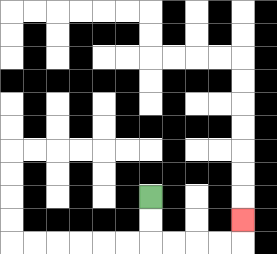{'start': '[6, 8]', 'end': '[10, 9]', 'path_directions': 'D,D,R,R,R,R,U', 'path_coordinates': '[[6, 8], [6, 9], [6, 10], [7, 10], [8, 10], [9, 10], [10, 10], [10, 9]]'}